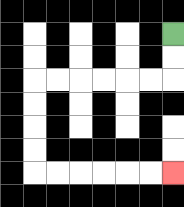{'start': '[7, 1]', 'end': '[7, 7]', 'path_directions': 'D,D,L,L,L,L,L,L,D,D,D,D,R,R,R,R,R,R', 'path_coordinates': '[[7, 1], [7, 2], [7, 3], [6, 3], [5, 3], [4, 3], [3, 3], [2, 3], [1, 3], [1, 4], [1, 5], [1, 6], [1, 7], [2, 7], [3, 7], [4, 7], [5, 7], [6, 7], [7, 7]]'}